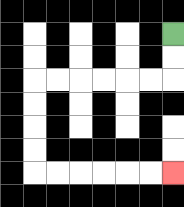{'start': '[7, 1]', 'end': '[7, 7]', 'path_directions': 'D,D,L,L,L,L,L,L,D,D,D,D,R,R,R,R,R,R', 'path_coordinates': '[[7, 1], [7, 2], [7, 3], [6, 3], [5, 3], [4, 3], [3, 3], [2, 3], [1, 3], [1, 4], [1, 5], [1, 6], [1, 7], [2, 7], [3, 7], [4, 7], [5, 7], [6, 7], [7, 7]]'}